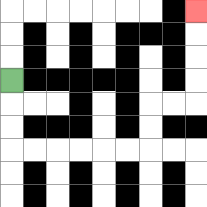{'start': '[0, 3]', 'end': '[8, 0]', 'path_directions': 'D,D,D,R,R,R,R,R,R,U,U,R,R,U,U,U,U', 'path_coordinates': '[[0, 3], [0, 4], [0, 5], [0, 6], [1, 6], [2, 6], [3, 6], [4, 6], [5, 6], [6, 6], [6, 5], [6, 4], [7, 4], [8, 4], [8, 3], [8, 2], [8, 1], [8, 0]]'}